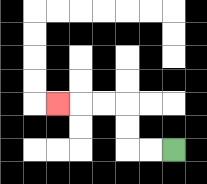{'start': '[7, 6]', 'end': '[2, 4]', 'path_directions': 'L,L,U,U,L,L,L', 'path_coordinates': '[[7, 6], [6, 6], [5, 6], [5, 5], [5, 4], [4, 4], [3, 4], [2, 4]]'}